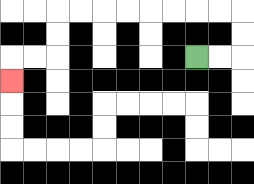{'start': '[8, 2]', 'end': '[0, 3]', 'path_directions': 'R,R,U,U,L,L,L,L,L,L,L,L,D,D,L,L,D', 'path_coordinates': '[[8, 2], [9, 2], [10, 2], [10, 1], [10, 0], [9, 0], [8, 0], [7, 0], [6, 0], [5, 0], [4, 0], [3, 0], [2, 0], [2, 1], [2, 2], [1, 2], [0, 2], [0, 3]]'}